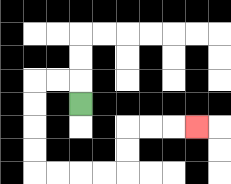{'start': '[3, 4]', 'end': '[8, 5]', 'path_directions': 'U,L,L,D,D,D,D,R,R,R,R,U,U,R,R,R', 'path_coordinates': '[[3, 4], [3, 3], [2, 3], [1, 3], [1, 4], [1, 5], [1, 6], [1, 7], [2, 7], [3, 7], [4, 7], [5, 7], [5, 6], [5, 5], [6, 5], [7, 5], [8, 5]]'}